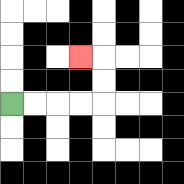{'start': '[0, 4]', 'end': '[3, 2]', 'path_directions': 'R,R,R,R,U,U,L', 'path_coordinates': '[[0, 4], [1, 4], [2, 4], [3, 4], [4, 4], [4, 3], [4, 2], [3, 2]]'}